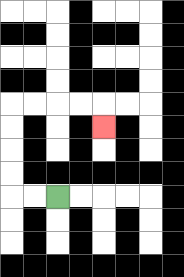{'start': '[2, 8]', 'end': '[4, 5]', 'path_directions': 'L,L,U,U,U,U,R,R,R,R,D', 'path_coordinates': '[[2, 8], [1, 8], [0, 8], [0, 7], [0, 6], [0, 5], [0, 4], [1, 4], [2, 4], [3, 4], [4, 4], [4, 5]]'}